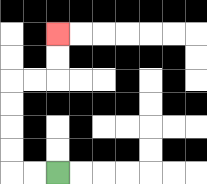{'start': '[2, 7]', 'end': '[2, 1]', 'path_directions': 'L,L,U,U,U,U,R,R,U,U', 'path_coordinates': '[[2, 7], [1, 7], [0, 7], [0, 6], [0, 5], [0, 4], [0, 3], [1, 3], [2, 3], [2, 2], [2, 1]]'}